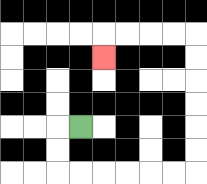{'start': '[3, 5]', 'end': '[4, 2]', 'path_directions': 'L,D,D,R,R,R,R,R,R,U,U,U,U,U,U,L,L,L,L,D', 'path_coordinates': '[[3, 5], [2, 5], [2, 6], [2, 7], [3, 7], [4, 7], [5, 7], [6, 7], [7, 7], [8, 7], [8, 6], [8, 5], [8, 4], [8, 3], [8, 2], [8, 1], [7, 1], [6, 1], [5, 1], [4, 1], [4, 2]]'}